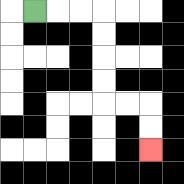{'start': '[1, 0]', 'end': '[6, 6]', 'path_directions': 'R,R,R,D,D,D,D,R,R,D,D', 'path_coordinates': '[[1, 0], [2, 0], [3, 0], [4, 0], [4, 1], [4, 2], [4, 3], [4, 4], [5, 4], [6, 4], [6, 5], [6, 6]]'}